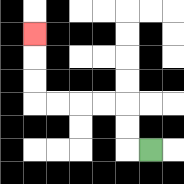{'start': '[6, 6]', 'end': '[1, 1]', 'path_directions': 'L,U,U,L,L,L,L,U,U,U', 'path_coordinates': '[[6, 6], [5, 6], [5, 5], [5, 4], [4, 4], [3, 4], [2, 4], [1, 4], [1, 3], [1, 2], [1, 1]]'}